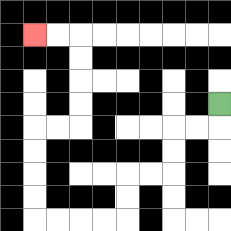{'start': '[9, 4]', 'end': '[1, 1]', 'path_directions': 'D,L,L,D,D,L,L,D,D,L,L,L,L,U,U,U,U,R,R,U,U,U,U,L,L', 'path_coordinates': '[[9, 4], [9, 5], [8, 5], [7, 5], [7, 6], [7, 7], [6, 7], [5, 7], [5, 8], [5, 9], [4, 9], [3, 9], [2, 9], [1, 9], [1, 8], [1, 7], [1, 6], [1, 5], [2, 5], [3, 5], [3, 4], [3, 3], [3, 2], [3, 1], [2, 1], [1, 1]]'}